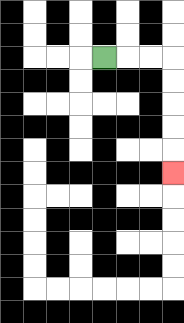{'start': '[4, 2]', 'end': '[7, 7]', 'path_directions': 'R,R,R,D,D,D,D,D', 'path_coordinates': '[[4, 2], [5, 2], [6, 2], [7, 2], [7, 3], [7, 4], [7, 5], [7, 6], [7, 7]]'}